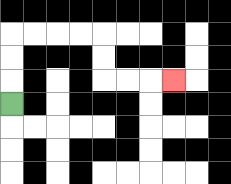{'start': '[0, 4]', 'end': '[7, 3]', 'path_directions': 'U,U,U,R,R,R,R,D,D,R,R,R', 'path_coordinates': '[[0, 4], [0, 3], [0, 2], [0, 1], [1, 1], [2, 1], [3, 1], [4, 1], [4, 2], [4, 3], [5, 3], [6, 3], [7, 3]]'}